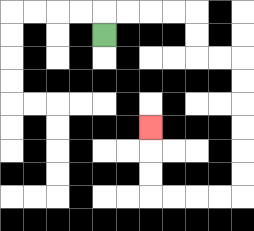{'start': '[4, 1]', 'end': '[6, 5]', 'path_directions': 'U,R,R,R,R,D,D,R,R,D,D,D,D,D,D,L,L,L,L,U,U,U', 'path_coordinates': '[[4, 1], [4, 0], [5, 0], [6, 0], [7, 0], [8, 0], [8, 1], [8, 2], [9, 2], [10, 2], [10, 3], [10, 4], [10, 5], [10, 6], [10, 7], [10, 8], [9, 8], [8, 8], [7, 8], [6, 8], [6, 7], [6, 6], [6, 5]]'}